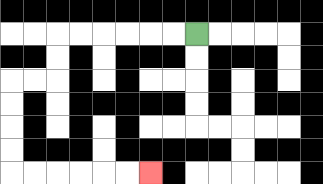{'start': '[8, 1]', 'end': '[6, 7]', 'path_directions': 'L,L,L,L,L,L,D,D,L,L,D,D,D,D,R,R,R,R,R,R', 'path_coordinates': '[[8, 1], [7, 1], [6, 1], [5, 1], [4, 1], [3, 1], [2, 1], [2, 2], [2, 3], [1, 3], [0, 3], [0, 4], [0, 5], [0, 6], [0, 7], [1, 7], [2, 7], [3, 7], [4, 7], [5, 7], [6, 7]]'}